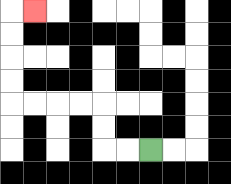{'start': '[6, 6]', 'end': '[1, 0]', 'path_directions': 'L,L,U,U,L,L,L,L,U,U,U,U,R', 'path_coordinates': '[[6, 6], [5, 6], [4, 6], [4, 5], [4, 4], [3, 4], [2, 4], [1, 4], [0, 4], [0, 3], [0, 2], [0, 1], [0, 0], [1, 0]]'}